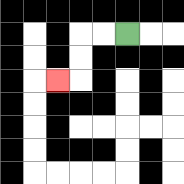{'start': '[5, 1]', 'end': '[2, 3]', 'path_directions': 'L,L,D,D,L', 'path_coordinates': '[[5, 1], [4, 1], [3, 1], [3, 2], [3, 3], [2, 3]]'}